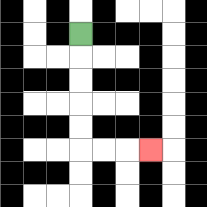{'start': '[3, 1]', 'end': '[6, 6]', 'path_directions': 'D,D,D,D,D,R,R,R', 'path_coordinates': '[[3, 1], [3, 2], [3, 3], [3, 4], [3, 5], [3, 6], [4, 6], [5, 6], [6, 6]]'}